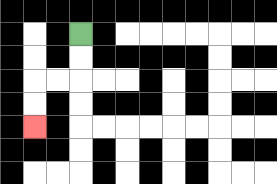{'start': '[3, 1]', 'end': '[1, 5]', 'path_directions': 'D,D,L,L,D,D', 'path_coordinates': '[[3, 1], [3, 2], [3, 3], [2, 3], [1, 3], [1, 4], [1, 5]]'}